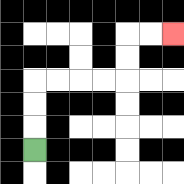{'start': '[1, 6]', 'end': '[7, 1]', 'path_directions': 'U,U,U,R,R,R,R,U,U,R,R', 'path_coordinates': '[[1, 6], [1, 5], [1, 4], [1, 3], [2, 3], [3, 3], [4, 3], [5, 3], [5, 2], [5, 1], [6, 1], [7, 1]]'}